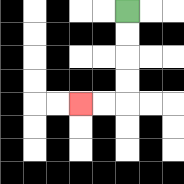{'start': '[5, 0]', 'end': '[3, 4]', 'path_directions': 'D,D,D,D,L,L', 'path_coordinates': '[[5, 0], [5, 1], [5, 2], [5, 3], [5, 4], [4, 4], [3, 4]]'}